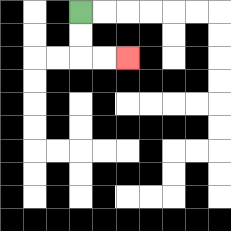{'start': '[3, 0]', 'end': '[5, 2]', 'path_directions': 'D,D,R,R', 'path_coordinates': '[[3, 0], [3, 1], [3, 2], [4, 2], [5, 2]]'}